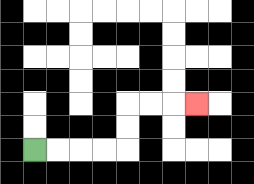{'start': '[1, 6]', 'end': '[8, 4]', 'path_directions': 'R,R,R,R,U,U,R,R,R', 'path_coordinates': '[[1, 6], [2, 6], [3, 6], [4, 6], [5, 6], [5, 5], [5, 4], [6, 4], [7, 4], [8, 4]]'}